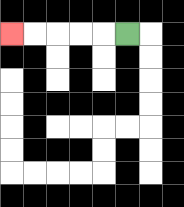{'start': '[5, 1]', 'end': '[0, 1]', 'path_directions': 'L,L,L,L,L', 'path_coordinates': '[[5, 1], [4, 1], [3, 1], [2, 1], [1, 1], [0, 1]]'}